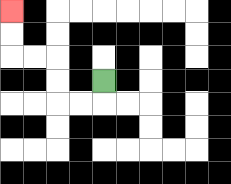{'start': '[4, 3]', 'end': '[0, 0]', 'path_directions': 'D,L,L,U,U,L,L,U,U', 'path_coordinates': '[[4, 3], [4, 4], [3, 4], [2, 4], [2, 3], [2, 2], [1, 2], [0, 2], [0, 1], [0, 0]]'}